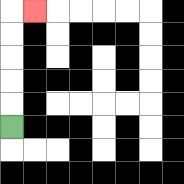{'start': '[0, 5]', 'end': '[1, 0]', 'path_directions': 'U,U,U,U,U,R', 'path_coordinates': '[[0, 5], [0, 4], [0, 3], [0, 2], [0, 1], [0, 0], [1, 0]]'}